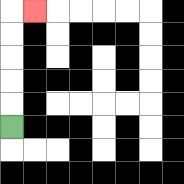{'start': '[0, 5]', 'end': '[1, 0]', 'path_directions': 'U,U,U,U,U,R', 'path_coordinates': '[[0, 5], [0, 4], [0, 3], [0, 2], [0, 1], [0, 0], [1, 0]]'}